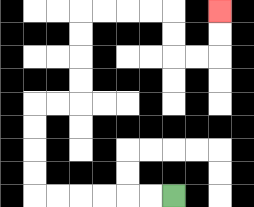{'start': '[7, 8]', 'end': '[9, 0]', 'path_directions': 'L,L,L,L,L,L,U,U,U,U,R,R,U,U,U,U,R,R,R,R,D,D,R,R,U,U', 'path_coordinates': '[[7, 8], [6, 8], [5, 8], [4, 8], [3, 8], [2, 8], [1, 8], [1, 7], [1, 6], [1, 5], [1, 4], [2, 4], [3, 4], [3, 3], [3, 2], [3, 1], [3, 0], [4, 0], [5, 0], [6, 0], [7, 0], [7, 1], [7, 2], [8, 2], [9, 2], [9, 1], [9, 0]]'}